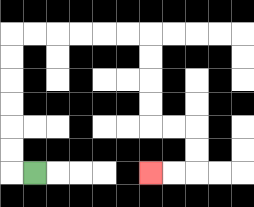{'start': '[1, 7]', 'end': '[6, 7]', 'path_directions': 'L,U,U,U,U,U,U,R,R,R,R,R,R,D,D,D,D,R,R,D,D,L,L', 'path_coordinates': '[[1, 7], [0, 7], [0, 6], [0, 5], [0, 4], [0, 3], [0, 2], [0, 1], [1, 1], [2, 1], [3, 1], [4, 1], [5, 1], [6, 1], [6, 2], [6, 3], [6, 4], [6, 5], [7, 5], [8, 5], [8, 6], [8, 7], [7, 7], [6, 7]]'}